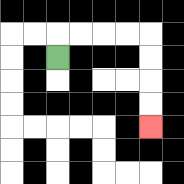{'start': '[2, 2]', 'end': '[6, 5]', 'path_directions': 'U,R,R,R,R,D,D,D,D', 'path_coordinates': '[[2, 2], [2, 1], [3, 1], [4, 1], [5, 1], [6, 1], [6, 2], [6, 3], [6, 4], [6, 5]]'}